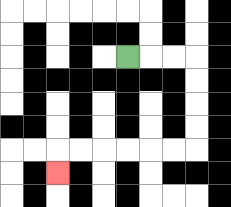{'start': '[5, 2]', 'end': '[2, 7]', 'path_directions': 'R,R,R,D,D,D,D,L,L,L,L,L,L,D', 'path_coordinates': '[[5, 2], [6, 2], [7, 2], [8, 2], [8, 3], [8, 4], [8, 5], [8, 6], [7, 6], [6, 6], [5, 6], [4, 6], [3, 6], [2, 6], [2, 7]]'}